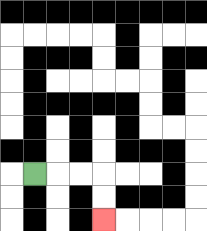{'start': '[1, 7]', 'end': '[4, 9]', 'path_directions': 'R,R,R,D,D', 'path_coordinates': '[[1, 7], [2, 7], [3, 7], [4, 7], [4, 8], [4, 9]]'}